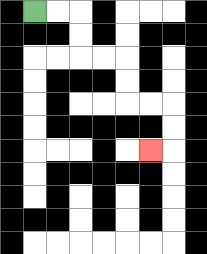{'start': '[1, 0]', 'end': '[6, 6]', 'path_directions': 'R,R,D,D,R,R,D,D,R,R,D,D,L', 'path_coordinates': '[[1, 0], [2, 0], [3, 0], [3, 1], [3, 2], [4, 2], [5, 2], [5, 3], [5, 4], [6, 4], [7, 4], [7, 5], [7, 6], [6, 6]]'}